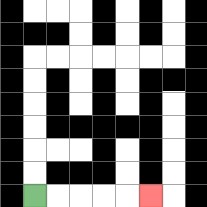{'start': '[1, 8]', 'end': '[6, 8]', 'path_directions': 'R,R,R,R,R', 'path_coordinates': '[[1, 8], [2, 8], [3, 8], [4, 8], [5, 8], [6, 8]]'}